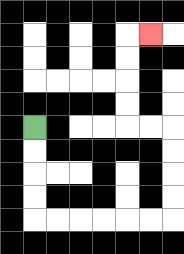{'start': '[1, 5]', 'end': '[6, 1]', 'path_directions': 'D,D,D,D,R,R,R,R,R,R,U,U,U,U,L,L,U,U,U,U,R', 'path_coordinates': '[[1, 5], [1, 6], [1, 7], [1, 8], [1, 9], [2, 9], [3, 9], [4, 9], [5, 9], [6, 9], [7, 9], [7, 8], [7, 7], [7, 6], [7, 5], [6, 5], [5, 5], [5, 4], [5, 3], [5, 2], [5, 1], [6, 1]]'}